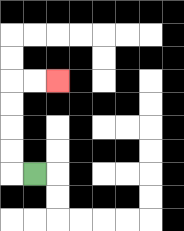{'start': '[1, 7]', 'end': '[2, 3]', 'path_directions': 'L,U,U,U,U,R,R', 'path_coordinates': '[[1, 7], [0, 7], [0, 6], [0, 5], [0, 4], [0, 3], [1, 3], [2, 3]]'}